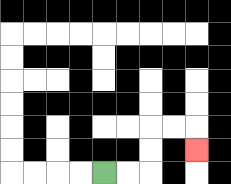{'start': '[4, 7]', 'end': '[8, 6]', 'path_directions': 'R,R,U,U,R,R,D', 'path_coordinates': '[[4, 7], [5, 7], [6, 7], [6, 6], [6, 5], [7, 5], [8, 5], [8, 6]]'}